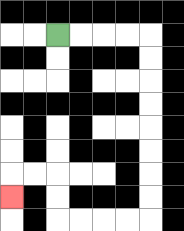{'start': '[2, 1]', 'end': '[0, 8]', 'path_directions': 'R,R,R,R,D,D,D,D,D,D,D,D,L,L,L,L,U,U,L,L,D', 'path_coordinates': '[[2, 1], [3, 1], [4, 1], [5, 1], [6, 1], [6, 2], [6, 3], [6, 4], [6, 5], [6, 6], [6, 7], [6, 8], [6, 9], [5, 9], [4, 9], [3, 9], [2, 9], [2, 8], [2, 7], [1, 7], [0, 7], [0, 8]]'}